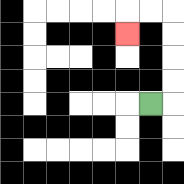{'start': '[6, 4]', 'end': '[5, 1]', 'path_directions': 'R,U,U,U,U,L,L,D', 'path_coordinates': '[[6, 4], [7, 4], [7, 3], [7, 2], [7, 1], [7, 0], [6, 0], [5, 0], [5, 1]]'}